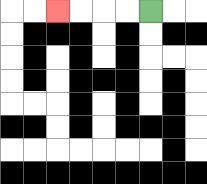{'start': '[6, 0]', 'end': '[2, 0]', 'path_directions': 'L,L,L,L', 'path_coordinates': '[[6, 0], [5, 0], [4, 0], [3, 0], [2, 0]]'}